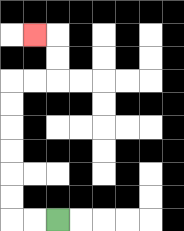{'start': '[2, 9]', 'end': '[1, 1]', 'path_directions': 'L,L,U,U,U,U,U,U,R,R,U,U,L', 'path_coordinates': '[[2, 9], [1, 9], [0, 9], [0, 8], [0, 7], [0, 6], [0, 5], [0, 4], [0, 3], [1, 3], [2, 3], [2, 2], [2, 1], [1, 1]]'}